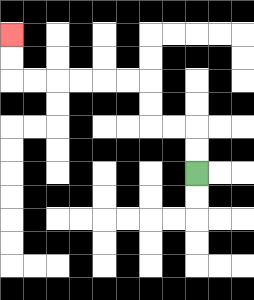{'start': '[8, 7]', 'end': '[0, 1]', 'path_directions': 'U,U,L,L,U,U,L,L,L,L,L,L,U,U', 'path_coordinates': '[[8, 7], [8, 6], [8, 5], [7, 5], [6, 5], [6, 4], [6, 3], [5, 3], [4, 3], [3, 3], [2, 3], [1, 3], [0, 3], [0, 2], [0, 1]]'}